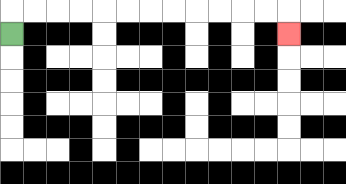{'start': '[0, 1]', 'end': '[12, 1]', 'path_directions': 'U,R,R,R,R,R,R,R,R,R,R,R,R,D', 'path_coordinates': '[[0, 1], [0, 0], [1, 0], [2, 0], [3, 0], [4, 0], [5, 0], [6, 0], [7, 0], [8, 0], [9, 0], [10, 0], [11, 0], [12, 0], [12, 1]]'}